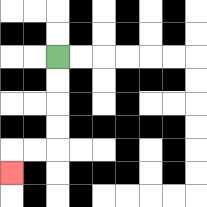{'start': '[2, 2]', 'end': '[0, 7]', 'path_directions': 'D,D,D,D,L,L,D', 'path_coordinates': '[[2, 2], [2, 3], [2, 4], [2, 5], [2, 6], [1, 6], [0, 6], [0, 7]]'}